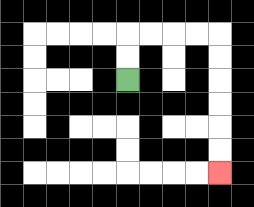{'start': '[5, 3]', 'end': '[9, 7]', 'path_directions': 'U,U,R,R,R,R,D,D,D,D,D,D', 'path_coordinates': '[[5, 3], [5, 2], [5, 1], [6, 1], [7, 1], [8, 1], [9, 1], [9, 2], [9, 3], [9, 4], [9, 5], [9, 6], [9, 7]]'}